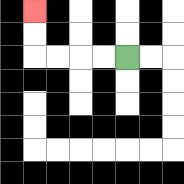{'start': '[5, 2]', 'end': '[1, 0]', 'path_directions': 'L,L,L,L,U,U', 'path_coordinates': '[[5, 2], [4, 2], [3, 2], [2, 2], [1, 2], [1, 1], [1, 0]]'}